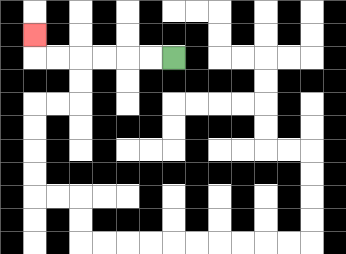{'start': '[7, 2]', 'end': '[1, 1]', 'path_directions': 'L,L,L,L,L,L,U', 'path_coordinates': '[[7, 2], [6, 2], [5, 2], [4, 2], [3, 2], [2, 2], [1, 2], [1, 1]]'}